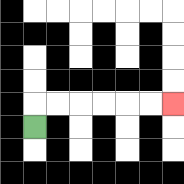{'start': '[1, 5]', 'end': '[7, 4]', 'path_directions': 'U,R,R,R,R,R,R', 'path_coordinates': '[[1, 5], [1, 4], [2, 4], [3, 4], [4, 4], [5, 4], [6, 4], [7, 4]]'}